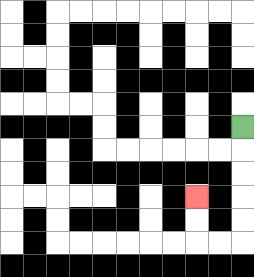{'start': '[10, 5]', 'end': '[8, 8]', 'path_directions': 'D,D,D,D,D,L,L,U,U', 'path_coordinates': '[[10, 5], [10, 6], [10, 7], [10, 8], [10, 9], [10, 10], [9, 10], [8, 10], [8, 9], [8, 8]]'}